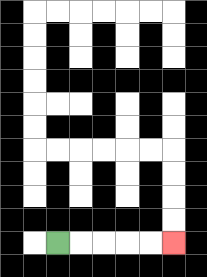{'start': '[2, 10]', 'end': '[7, 10]', 'path_directions': 'R,R,R,R,R', 'path_coordinates': '[[2, 10], [3, 10], [4, 10], [5, 10], [6, 10], [7, 10]]'}